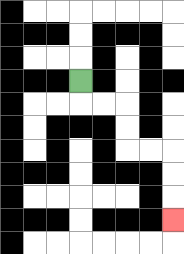{'start': '[3, 3]', 'end': '[7, 9]', 'path_directions': 'D,R,R,D,D,R,R,D,D,D', 'path_coordinates': '[[3, 3], [3, 4], [4, 4], [5, 4], [5, 5], [5, 6], [6, 6], [7, 6], [7, 7], [7, 8], [7, 9]]'}